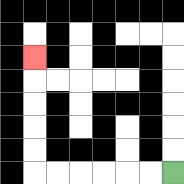{'start': '[7, 7]', 'end': '[1, 2]', 'path_directions': 'L,L,L,L,L,L,U,U,U,U,U', 'path_coordinates': '[[7, 7], [6, 7], [5, 7], [4, 7], [3, 7], [2, 7], [1, 7], [1, 6], [1, 5], [1, 4], [1, 3], [1, 2]]'}